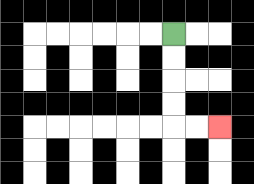{'start': '[7, 1]', 'end': '[9, 5]', 'path_directions': 'D,D,D,D,R,R', 'path_coordinates': '[[7, 1], [7, 2], [7, 3], [7, 4], [7, 5], [8, 5], [9, 5]]'}